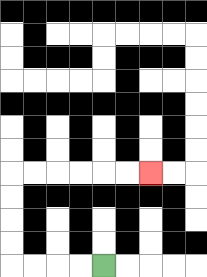{'start': '[4, 11]', 'end': '[6, 7]', 'path_directions': 'L,L,L,L,U,U,U,U,R,R,R,R,R,R', 'path_coordinates': '[[4, 11], [3, 11], [2, 11], [1, 11], [0, 11], [0, 10], [0, 9], [0, 8], [0, 7], [1, 7], [2, 7], [3, 7], [4, 7], [5, 7], [6, 7]]'}